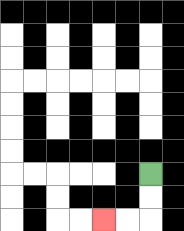{'start': '[6, 7]', 'end': '[4, 9]', 'path_directions': 'D,D,L,L', 'path_coordinates': '[[6, 7], [6, 8], [6, 9], [5, 9], [4, 9]]'}